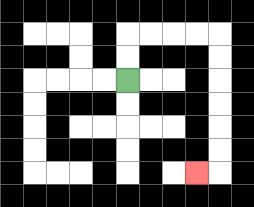{'start': '[5, 3]', 'end': '[8, 7]', 'path_directions': 'U,U,R,R,R,R,D,D,D,D,D,D,L', 'path_coordinates': '[[5, 3], [5, 2], [5, 1], [6, 1], [7, 1], [8, 1], [9, 1], [9, 2], [9, 3], [9, 4], [9, 5], [9, 6], [9, 7], [8, 7]]'}